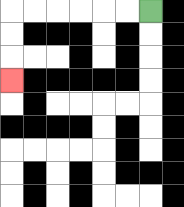{'start': '[6, 0]', 'end': '[0, 3]', 'path_directions': 'L,L,L,L,L,L,D,D,D', 'path_coordinates': '[[6, 0], [5, 0], [4, 0], [3, 0], [2, 0], [1, 0], [0, 0], [0, 1], [0, 2], [0, 3]]'}